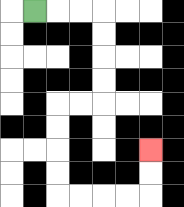{'start': '[1, 0]', 'end': '[6, 6]', 'path_directions': 'R,R,R,D,D,D,D,L,L,D,D,D,D,R,R,R,R,U,U', 'path_coordinates': '[[1, 0], [2, 0], [3, 0], [4, 0], [4, 1], [4, 2], [4, 3], [4, 4], [3, 4], [2, 4], [2, 5], [2, 6], [2, 7], [2, 8], [3, 8], [4, 8], [5, 8], [6, 8], [6, 7], [6, 6]]'}